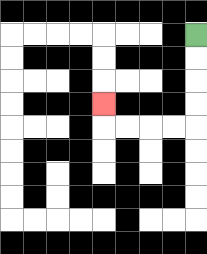{'start': '[8, 1]', 'end': '[4, 4]', 'path_directions': 'D,D,D,D,L,L,L,L,U', 'path_coordinates': '[[8, 1], [8, 2], [8, 3], [8, 4], [8, 5], [7, 5], [6, 5], [5, 5], [4, 5], [4, 4]]'}